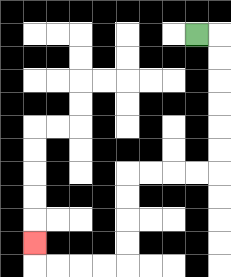{'start': '[8, 1]', 'end': '[1, 10]', 'path_directions': 'R,D,D,D,D,D,D,L,L,L,L,D,D,D,D,L,L,L,L,U', 'path_coordinates': '[[8, 1], [9, 1], [9, 2], [9, 3], [9, 4], [9, 5], [9, 6], [9, 7], [8, 7], [7, 7], [6, 7], [5, 7], [5, 8], [5, 9], [5, 10], [5, 11], [4, 11], [3, 11], [2, 11], [1, 11], [1, 10]]'}